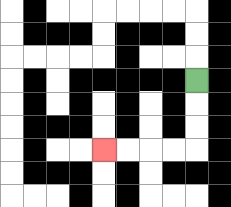{'start': '[8, 3]', 'end': '[4, 6]', 'path_directions': 'D,D,D,L,L,L,L', 'path_coordinates': '[[8, 3], [8, 4], [8, 5], [8, 6], [7, 6], [6, 6], [5, 6], [4, 6]]'}